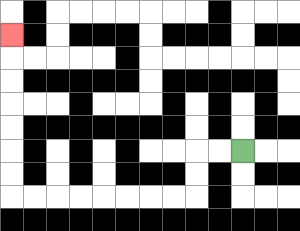{'start': '[10, 6]', 'end': '[0, 1]', 'path_directions': 'L,L,D,D,L,L,L,L,L,L,L,L,U,U,U,U,U,U,U', 'path_coordinates': '[[10, 6], [9, 6], [8, 6], [8, 7], [8, 8], [7, 8], [6, 8], [5, 8], [4, 8], [3, 8], [2, 8], [1, 8], [0, 8], [0, 7], [0, 6], [0, 5], [0, 4], [0, 3], [0, 2], [0, 1]]'}